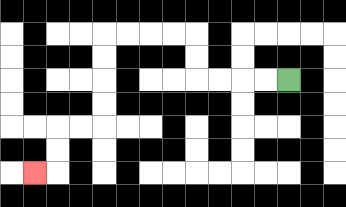{'start': '[12, 3]', 'end': '[1, 7]', 'path_directions': 'L,L,L,L,U,U,L,L,L,L,D,D,D,D,L,L,D,D,L', 'path_coordinates': '[[12, 3], [11, 3], [10, 3], [9, 3], [8, 3], [8, 2], [8, 1], [7, 1], [6, 1], [5, 1], [4, 1], [4, 2], [4, 3], [4, 4], [4, 5], [3, 5], [2, 5], [2, 6], [2, 7], [1, 7]]'}